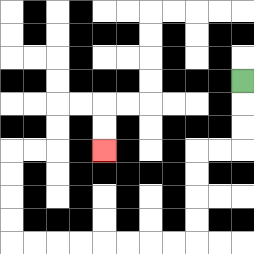{'start': '[10, 3]', 'end': '[4, 6]', 'path_directions': 'D,D,D,L,L,D,D,D,D,L,L,L,L,L,L,L,L,U,U,U,U,R,R,U,U,R,R,D,D', 'path_coordinates': '[[10, 3], [10, 4], [10, 5], [10, 6], [9, 6], [8, 6], [8, 7], [8, 8], [8, 9], [8, 10], [7, 10], [6, 10], [5, 10], [4, 10], [3, 10], [2, 10], [1, 10], [0, 10], [0, 9], [0, 8], [0, 7], [0, 6], [1, 6], [2, 6], [2, 5], [2, 4], [3, 4], [4, 4], [4, 5], [4, 6]]'}